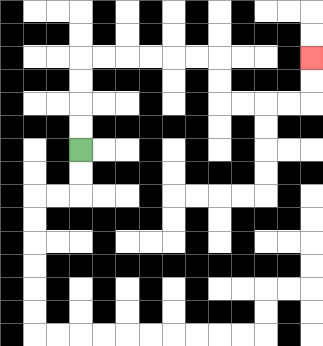{'start': '[3, 6]', 'end': '[13, 2]', 'path_directions': 'U,U,U,U,R,R,R,R,R,R,D,D,R,R,R,R,U,U', 'path_coordinates': '[[3, 6], [3, 5], [3, 4], [3, 3], [3, 2], [4, 2], [5, 2], [6, 2], [7, 2], [8, 2], [9, 2], [9, 3], [9, 4], [10, 4], [11, 4], [12, 4], [13, 4], [13, 3], [13, 2]]'}